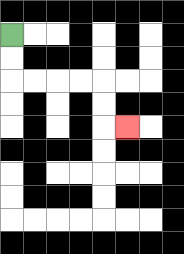{'start': '[0, 1]', 'end': '[5, 5]', 'path_directions': 'D,D,R,R,R,R,D,D,R', 'path_coordinates': '[[0, 1], [0, 2], [0, 3], [1, 3], [2, 3], [3, 3], [4, 3], [4, 4], [4, 5], [5, 5]]'}